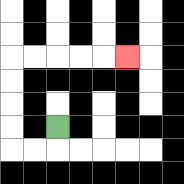{'start': '[2, 5]', 'end': '[5, 2]', 'path_directions': 'D,L,L,U,U,U,U,R,R,R,R,R', 'path_coordinates': '[[2, 5], [2, 6], [1, 6], [0, 6], [0, 5], [0, 4], [0, 3], [0, 2], [1, 2], [2, 2], [3, 2], [4, 2], [5, 2]]'}